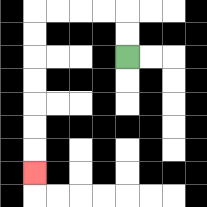{'start': '[5, 2]', 'end': '[1, 7]', 'path_directions': 'U,U,L,L,L,L,D,D,D,D,D,D,D', 'path_coordinates': '[[5, 2], [5, 1], [5, 0], [4, 0], [3, 0], [2, 0], [1, 0], [1, 1], [1, 2], [1, 3], [1, 4], [1, 5], [1, 6], [1, 7]]'}